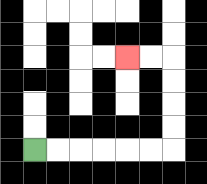{'start': '[1, 6]', 'end': '[5, 2]', 'path_directions': 'R,R,R,R,R,R,U,U,U,U,L,L', 'path_coordinates': '[[1, 6], [2, 6], [3, 6], [4, 6], [5, 6], [6, 6], [7, 6], [7, 5], [7, 4], [7, 3], [7, 2], [6, 2], [5, 2]]'}